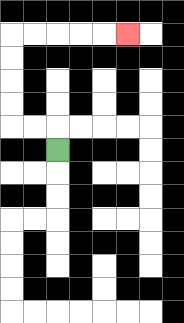{'start': '[2, 6]', 'end': '[5, 1]', 'path_directions': 'U,L,L,U,U,U,U,R,R,R,R,R', 'path_coordinates': '[[2, 6], [2, 5], [1, 5], [0, 5], [0, 4], [0, 3], [0, 2], [0, 1], [1, 1], [2, 1], [3, 1], [4, 1], [5, 1]]'}